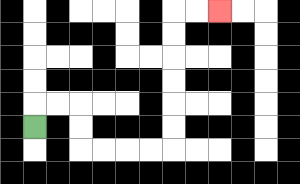{'start': '[1, 5]', 'end': '[9, 0]', 'path_directions': 'U,R,R,D,D,R,R,R,R,U,U,U,U,U,U,R,R', 'path_coordinates': '[[1, 5], [1, 4], [2, 4], [3, 4], [3, 5], [3, 6], [4, 6], [5, 6], [6, 6], [7, 6], [7, 5], [7, 4], [7, 3], [7, 2], [7, 1], [7, 0], [8, 0], [9, 0]]'}